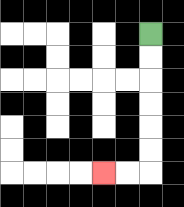{'start': '[6, 1]', 'end': '[4, 7]', 'path_directions': 'D,D,D,D,D,D,L,L', 'path_coordinates': '[[6, 1], [6, 2], [6, 3], [6, 4], [6, 5], [6, 6], [6, 7], [5, 7], [4, 7]]'}